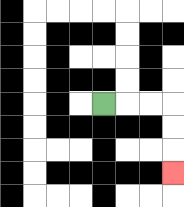{'start': '[4, 4]', 'end': '[7, 7]', 'path_directions': 'R,R,R,D,D,D', 'path_coordinates': '[[4, 4], [5, 4], [6, 4], [7, 4], [7, 5], [7, 6], [7, 7]]'}